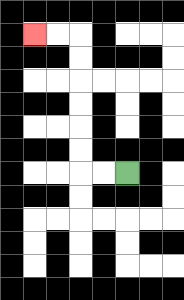{'start': '[5, 7]', 'end': '[1, 1]', 'path_directions': 'L,L,U,U,U,U,U,U,L,L', 'path_coordinates': '[[5, 7], [4, 7], [3, 7], [3, 6], [3, 5], [3, 4], [3, 3], [3, 2], [3, 1], [2, 1], [1, 1]]'}